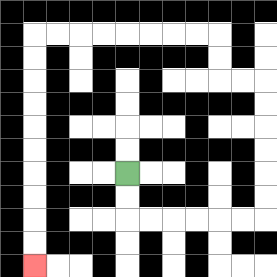{'start': '[5, 7]', 'end': '[1, 11]', 'path_directions': 'D,D,R,R,R,R,R,R,U,U,U,U,U,U,L,L,U,U,L,L,L,L,L,L,L,L,D,D,D,D,D,D,D,D,D,D', 'path_coordinates': '[[5, 7], [5, 8], [5, 9], [6, 9], [7, 9], [8, 9], [9, 9], [10, 9], [11, 9], [11, 8], [11, 7], [11, 6], [11, 5], [11, 4], [11, 3], [10, 3], [9, 3], [9, 2], [9, 1], [8, 1], [7, 1], [6, 1], [5, 1], [4, 1], [3, 1], [2, 1], [1, 1], [1, 2], [1, 3], [1, 4], [1, 5], [1, 6], [1, 7], [1, 8], [1, 9], [1, 10], [1, 11]]'}